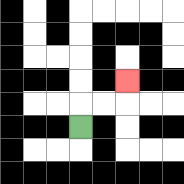{'start': '[3, 5]', 'end': '[5, 3]', 'path_directions': 'U,R,R,U', 'path_coordinates': '[[3, 5], [3, 4], [4, 4], [5, 4], [5, 3]]'}